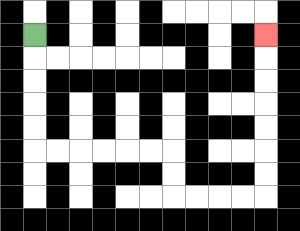{'start': '[1, 1]', 'end': '[11, 1]', 'path_directions': 'D,D,D,D,D,R,R,R,R,R,R,D,D,R,R,R,R,U,U,U,U,U,U,U', 'path_coordinates': '[[1, 1], [1, 2], [1, 3], [1, 4], [1, 5], [1, 6], [2, 6], [3, 6], [4, 6], [5, 6], [6, 6], [7, 6], [7, 7], [7, 8], [8, 8], [9, 8], [10, 8], [11, 8], [11, 7], [11, 6], [11, 5], [11, 4], [11, 3], [11, 2], [11, 1]]'}